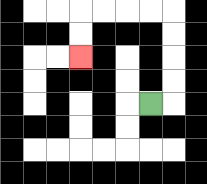{'start': '[6, 4]', 'end': '[3, 2]', 'path_directions': 'R,U,U,U,U,L,L,L,L,D,D', 'path_coordinates': '[[6, 4], [7, 4], [7, 3], [7, 2], [7, 1], [7, 0], [6, 0], [5, 0], [4, 0], [3, 0], [3, 1], [3, 2]]'}